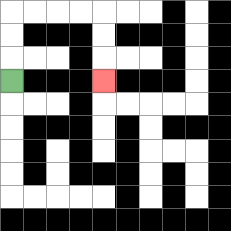{'start': '[0, 3]', 'end': '[4, 3]', 'path_directions': 'U,U,U,R,R,R,R,D,D,D', 'path_coordinates': '[[0, 3], [0, 2], [0, 1], [0, 0], [1, 0], [2, 0], [3, 0], [4, 0], [4, 1], [4, 2], [4, 3]]'}